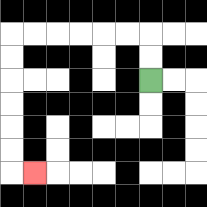{'start': '[6, 3]', 'end': '[1, 7]', 'path_directions': 'U,U,L,L,L,L,L,L,D,D,D,D,D,D,R', 'path_coordinates': '[[6, 3], [6, 2], [6, 1], [5, 1], [4, 1], [3, 1], [2, 1], [1, 1], [0, 1], [0, 2], [0, 3], [0, 4], [0, 5], [0, 6], [0, 7], [1, 7]]'}